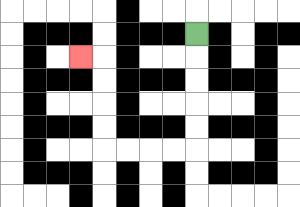{'start': '[8, 1]', 'end': '[3, 2]', 'path_directions': 'D,D,D,D,D,L,L,L,L,U,U,U,U,L', 'path_coordinates': '[[8, 1], [8, 2], [8, 3], [8, 4], [8, 5], [8, 6], [7, 6], [6, 6], [5, 6], [4, 6], [4, 5], [4, 4], [4, 3], [4, 2], [3, 2]]'}